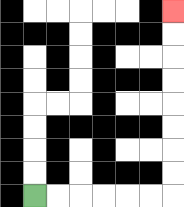{'start': '[1, 8]', 'end': '[7, 0]', 'path_directions': 'R,R,R,R,R,R,U,U,U,U,U,U,U,U', 'path_coordinates': '[[1, 8], [2, 8], [3, 8], [4, 8], [5, 8], [6, 8], [7, 8], [7, 7], [7, 6], [7, 5], [7, 4], [7, 3], [7, 2], [7, 1], [7, 0]]'}